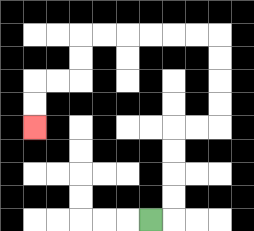{'start': '[6, 9]', 'end': '[1, 5]', 'path_directions': 'R,U,U,U,U,R,R,U,U,U,U,L,L,L,L,L,L,D,D,L,L,D,D', 'path_coordinates': '[[6, 9], [7, 9], [7, 8], [7, 7], [7, 6], [7, 5], [8, 5], [9, 5], [9, 4], [9, 3], [9, 2], [9, 1], [8, 1], [7, 1], [6, 1], [5, 1], [4, 1], [3, 1], [3, 2], [3, 3], [2, 3], [1, 3], [1, 4], [1, 5]]'}